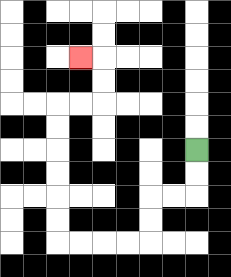{'start': '[8, 6]', 'end': '[3, 2]', 'path_directions': 'D,D,L,L,D,D,L,L,L,L,U,U,U,U,U,U,R,R,U,U,L', 'path_coordinates': '[[8, 6], [8, 7], [8, 8], [7, 8], [6, 8], [6, 9], [6, 10], [5, 10], [4, 10], [3, 10], [2, 10], [2, 9], [2, 8], [2, 7], [2, 6], [2, 5], [2, 4], [3, 4], [4, 4], [4, 3], [4, 2], [3, 2]]'}